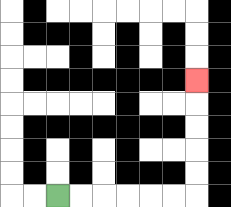{'start': '[2, 8]', 'end': '[8, 3]', 'path_directions': 'R,R,R,R,R,R,U,U,U,U,U', 'path_coordinates': '[[2, 8], [3, 8], [4, 8], [5, 8], [6, 8], [7, 8], [8, 8], [8, 7], [8, 6], [8, 5], [8, 4], [8, 3]]'}